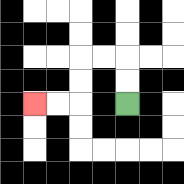{'start': '[5, 4]', 'end': '[1, 4]', 'path_directions': 'U,U,L,L,D,D,L,L', 'path_coordinates': '[[5, 4], [5, 3], [5, 2], [4, 2], [3, 2], [3, 3], [3, 4], [2, 4], [1, 4]]'}